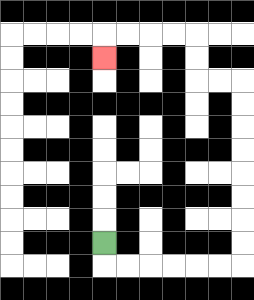{'start': '[4, 10]', 'end': '[4, 2]', 'path_directions': 'D,R,R,R,R,R,R,U,U,U,U,U,U,U,U,L,L,U,U,L,L,L,L,D', 'path_coordinates': '[[4, 10], [4, 11], [5, 11], [6, 11], [7, 11], [8, 11], [9, 11], [10, 11], [10, 10], [10, 9], [10, 8], [10, 7], [10, 6], [10, 5], [10, 4], [10, 3], [9, 3], [8, 3], [8, 2], [8, 1], [7, 1], [6, 1], [5, 1], [4, 1], [4, 2]]'}